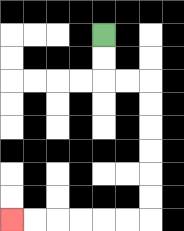{'start': '[4, 1]', 'end': '[0, 9]', 'path_directions': 'D,D,R,R,D,D,D,D,D,D,L,L,L,L,L,L', 'path_coordinates': '[[4, 1], [4, 2], [4, 3], [5, 3], [6, 3], [6, 4], [6, 5], [6, 6], [6, 7], [6, 8], [6, 9], [5, 9], [4, 9], [3, 9], [2, 9], [1, 9], [0, 9]]'}